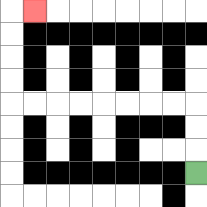{'start': '[8, 7]', 'end': '[1, 0]', 'path_directions': 'U,U,U,L,L,L,L,L,L,L,L,U,U,U,U,R', 'path_coordinates': '[[8, 7], [8, 6], [8, 5], [8, 4], [7, 4], [6, 4], [5, 4], [4, 4], [3, 4], [2, 4], [1, 4], [0, 4], [0, 3], [0, 2], [0, 1], [0, 0], [1, 0]]'}